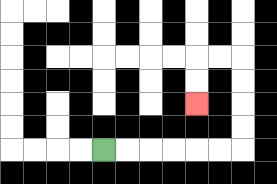{'start': '[4, 6]', 'end': '[8, 4]', 'path_directions': 'R,R,R,R,R,R,U,U,U,U,L,L,D,D', 'path_coordinates': '[[4, 6], [5, 6], [6, 6], [7, 6], [8, 6], [9, 6], [10, 6], [10, 5], [10, 4], [10, 3], [10, 2], [9, 2], [8, 2], [8, 3], [8, 4]]'}